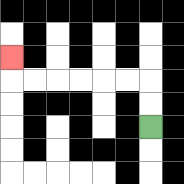{'start': '[6, 5]', 'end': '[0, 2]', 'path_directions': 'U,U,L,L,L,L,L,L,U', 'path_coordinates': '[[6, 5], [6, 4], [6, 3], [5, 3], [4, 3], [3, 3], [2, 3], [1, 3], [0, 3], [0, 2]]'}